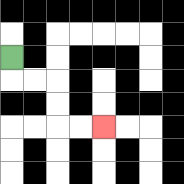{'start': '[0, 2]', 'end': '[4, 5]', 'path_directions': 'D,R,R,D,D,R,R', 'path_coordinates': '[[0, 2], [0, 3], [1, 3], [2, 3], [2, 4], [2, 5], [3, 5], [4, 5]]'}